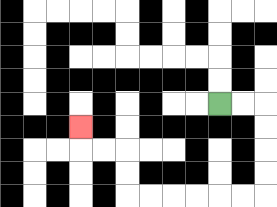{'start': '[9, 4]', 'end': '[3, 5]', 'path_directions': 'R,R,D,D,D,D,L,L,L,L,L,L,U,U,L,L,U', 'path_coordinates': '[[9, 4], [10, 4], [11, 4], [11, 5], [11, 6], [11, 7], [11, 8], [10, 8], [9, 8], [8, 8], [7, 8], [6, 8], [5, 8], [5, 7], [5, 6], [4, 6], [3, 6], [3, 5]]'}